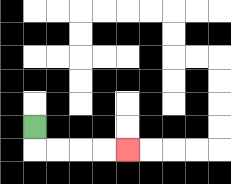{'start': '[1, 5]', 'end': '[5, 6]', 'path_directions': 'D,R,R,R,R', 'path_coordinates': '[[1, 5], [1, 6], [2, 6], [3, 6], [4, 6], [5, 6]]'}